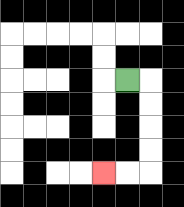{'start': '[5, 3]', 'end': '[4, 7]', 'path_directions': 'R,D,D,D,D,L,L', 'path_coordinates': '[[5, 3], [6, 3], [6, 4], [6, 5], [6, 6], [6, 7], [5, 7], [4, 7]]'}